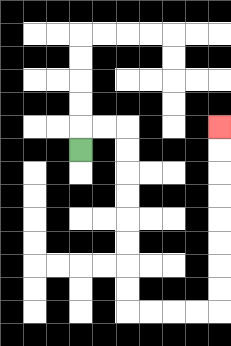{'start': '[3, 6]', 'end': '[9, 5]', 'path_directions': 'U,R,R,D,D,D,D,D,D,D,D,R,R,R,R,U,U,U,U,U,U,U,U', 'path_coordinates': '[[3, 6], [3, 5], [4, 5], [5, 5], [5, 6], [5, 7], [5, 8], [5, 9], [5, 10], [5, 11], [5, 12], [5, 13], [6, 13], [7, 13], [8, 13], [9, 13], [9, 12], [9, 11], [9, 10], [9, 9], [9, 8], [9, 7], [9, 6], [9, 5]]'}